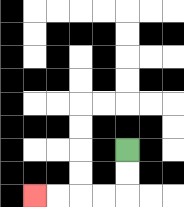{'start': '[5, 6]', 'end': '[1, 8]', 'path_directions': 'D,D,L,L,L,L', 'path_coordinates': '[[5, 6], [5, 7], [5, 8], [4, 8], [3, 8], [2, 8], [1, 8]]'}